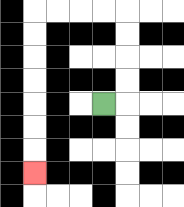{'start': '[4, 4]', 'end': '[1, 7]', 'path_directions': 'R,U,U,U,U,L,L,L,L,D,D,D,D,D,D,D', 'path_coordinates': '[[4, 4], [5, 4], [5, 3], [5, 2], [5, 1], [5, 0], [4, 0], [3, 0], [2, 0], [1, 0], [1, 1], [1, 2], [1, 3], [1, 4], [1, 5], [1, 6], [1, 7]]'}